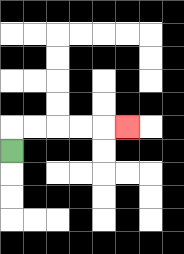{'start': '[0, 6]', 'end': '[5, 5]', 'path_directions': 'U,R,R,R,R,R', 'path_coordinates': '[[0, 6], [0, 5], [1, 5], [2, 5], [3, 5], [4, 5], [5, 5]]'}